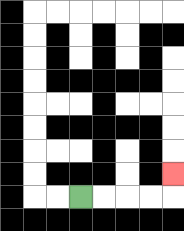{'start': '[3, 8]', 'end': '[7, 7]', 'path_directions': 'R,R,R,R,U', 'path_coordinates': '[[3, 8], [4, 8], [5, 8], [6, 8], [7, 8], [7, 7]]'}